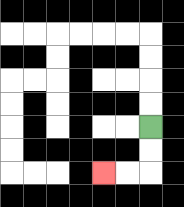{'start': '[6, 5]', 'end': '[4, 7]', 'path_directions': 'D,D,L,L', 'path_coordinates': '[[6, 5], [6, 6], [6, 7], [5, 7], [4, 7]]'}